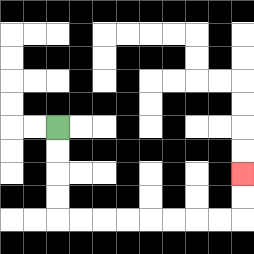{'start': '[2, 5]', 'end': '[10, 7]', 'path_directions': 'D,D,D,D,R,R,R,R,R,R,R,R,U,U', 'path_coordinates': '[[2, 5], [2, 6], [2, 7], [2, 8], [2, 9], [3, 9], [4, 9], [5, 9], [6, 9], [7, 9], [8, 9], [9, 9], [10, 9], [10, 8], [10, 7]]'}